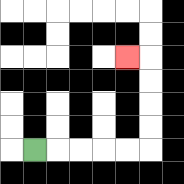{'start': '[1, 6]', 'end': '[5, 2]', 'path_directions': 'R,R,R,R,R,U,U,U,U,L', 'path_coordinates': '[[1, 6], [2, 6], [3, 6], [4, 6], [5, 6], [6, 6], [6, 5], [6, 4], [6, 3], [6, 2], [5, 2]]'}